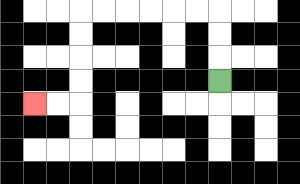{'start': '[9, 3]', 'end': '[1, 4]', 'path_directions': 'U,U,U,L,L,L,L,L,L,D,D,D,D,L,L', 'path_coordinates': '[[9, 3], [9, 2], [9, 1], [9, 0], [8, 0], [7, 0], [6, 0], [5, 0], [4, 0], [3, 0], [3, 1], [3, 2], [3, 3], [3, 4], [2, 4], [1, 4]]'}